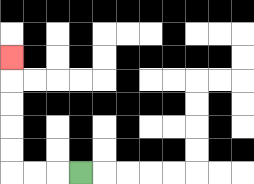{'start': '[3, 7]', 'end': '[0, 2]', 'path_directions': 'L,L,L,U,U,U,U,U', 'path_coordinates': '[[3, 7], [2, 7], [1, 7], [0, 7], [0, 6], [0, 5], [0, 4], [0, 3], [0, 2]]'}